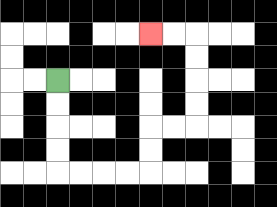{'start': '[2, 3]', 'end': '[6, 1]', 'path_directions': 'D,D,D,D,R,R,R,R,U,U,R,R,U,U,U,U,L,L', 'path_coordinates': '[[2, 3], [2, 4], [2, 5], [2, 6], [2, 7], [3, 7], [4, 7], [5, 7], [6, 7], [6, 6], [6, 5], [7, 5], [8, 5], [8, 4], [8, 3], [8, 2], [8, 1], [7, 1], [6, 1]]'}